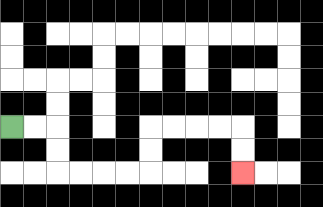{'start': '[0, 5]', 'end': '[10, 7]', 'path_directions': 'R,R,D,D,R,R,R,R,U,U,R,R,R,R,D,D', 'path_coordinates': '[[0, 5], [1, 5], [2, 5], [2, 6], [2, 7], [3, 7], [4, 7], [5, 7], [6, 7], [6, 6], [6, 5], [7, 5], [8, 5], [9, 5], [10, 5], [10, 6], [10, 7]]'}